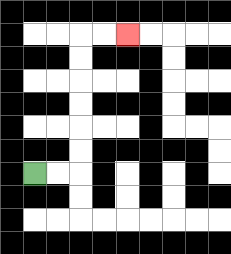{'start': '[1, 7]', 'end': '[5, 1]', 'path_directions': 'R,R,U,U,U,U,U,U,R,R', 'path_coordinates': '[[1, 7], [2, 7], [3, 7], [3, 6], [3, 5], [3, 4], [3, 3], [3, 2], [3, 1], [4, 1], [5, 1]]'}